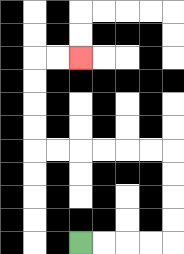{'start': '[3, 10]', 'end': '[3, 2]', 'path_directions': 'R,R,R,R,U,U,U,U,L,L,L,L,L,L,U,U,U,U,R,R', 'path_coordinates': '[[3, 10], [4, 10], [5, 10], [6, 10], [7, 10], [7, 9], [7, 8], [7, 7], [7, 6], [6, 6], [5, 6], [4, 6], [3, 6], [2, 6], [1, 6], [1, 5], [1, 4], [1, 3], [1, 2], [2, 2], [3, 2]]'}